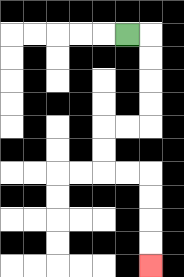{'start': '[5, 1]', 'end': '[6, 11]', 'path_directions': 'R,D,D,D,D,L,L,D,D,R,R,D,D,D,D', 'path_coordinates': '[[5, 1], [6, 1], [6, 2], [6, 3], [6, 4], [6, 5], [5, 5], [4, 5], [4, 6], [4, 7], [5, 7], [6, 7], [6, 8], [6, 9], [6, 10], [6, 11]]'}